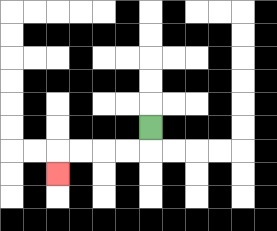{'start': '[6, 5]', 'end': '[2, 7]', 'path_directions': 'D,L,L,L,L,D', 'path_coordinates': '[[6, 5], [6, 6], [5, 6], [4, 6], [3, 6], [2, 6], [2, 7]]'}